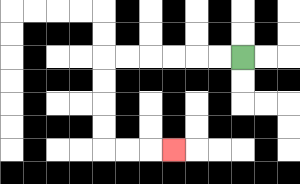{'start': '[10, 2]', 'end': '[7, 6]', 'path_directions': 'L,L,L,L,L,L,D,D,D,D,R,R,R', 'path_coordinates': '[[10, 2], [9, 2], [8, 2], [7, 2], [6, 2], [5, 2], [4, 2], [4, 3], [4, 4], [4, 5], [4, 6], [5, 6], [6, 6], [7, 6]]'}